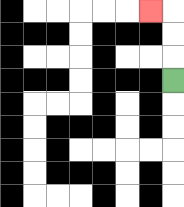{'start': '[7, 3]', 'end': '[6, 0]', 'path_directions': 'U,U,U,L', 'path_coordinates': '[[7, 3], [7, 2], [7, 1], [7, 0], [6, 0]]'}